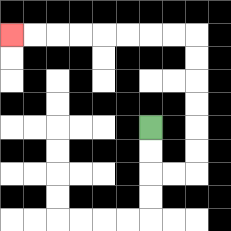{'start': '[6, 5]', 'end': '[0, 1]', 'path_directions': 'D,D,R,R,U,U,U,U,U,U,L,L,L,L,L,L,L,L', 'path_coordinates': '[[6, 5], [6, 6], [6, 7], [7, 7], [8, 7], [8, 6], [8, 5], [8, 4], [8, 3], [8, 2], [8, 1], [7, 1], [6, 1], [5, 1], [4, 1], [3, 1], [2, 1], [1, 1], [0, 1]]'}